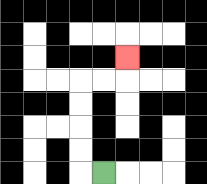{'start': '[4, 7]', 'end': '[5, 2]', 'path_directions': 'L,U,U,U,U,R,R,U', 'path_coordinates': '[[4, 7], [3, 7], [3, 6], [3, 5], [3, 4], [3, 3], [4, 3], [5, 3], [5, 2]]'}